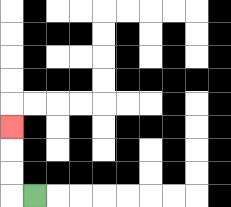{'start': '[1, 8]', 'end': '[0, 5]', 'path_directions': 'L,U,U,U', 'path_coordinates': '[[1, 8], [0, 8], [0, 7], [0, 6], [0, 5]]'}